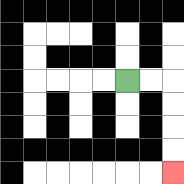{'start': '[5, 3]', 'end': '[7, 7]', 'path_directions': 'R,R,D,D,D,D', 'path_coordinates': '[[5, 3], [6, 3], [7, 3], [7, 4], [7, 5], [7, 6], [7, 7]]'}